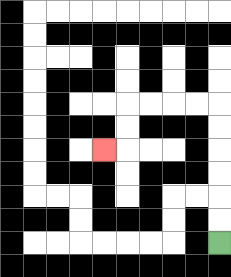{'start': '[9, 10]', 'end': '[4, 6]', 'path_directions': 'U,U,U,U,U,U,L,L,L,L,D,D,L', 'path_coordinates': '[[9, 10], [9, 9], [9, 8], [9, 7], [9, 6], [9, 5], [9, 4], [8, 4], [7, 4], [6, 4], [5, 4], [5, 5], [5, 6], [4, 6]]'}